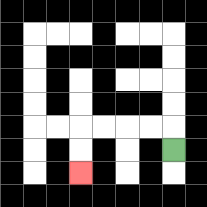{'start': '[7, 6]', 'end': '[3, 7]', 'path_directions': 'U,L,L,L,L,D,D', 'path_coordinates': '[[7, 6], [7, 5], [6, 5], [5, 5], [4, 5], [3, 5], [3, 6], [3, 7]]'}